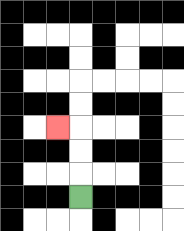{'start': '[3, 8]', 'end': '[2, 5]', 'path_directions': 'U,U,U,L', 'path_coordinates': '[[3, 8], [3, 7], [3, 6], [3, 5], [2, 5]]'}